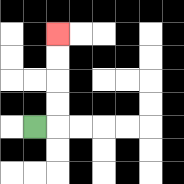{'start': '[1, 5]', 'end': '[2, 1]', 'path_directions': 'R,U,U,U,U', 'path_coordinates': '[[1, 5], [2, 5], [2, 4], [2, 3], [2, 2], [2, 1]]'}